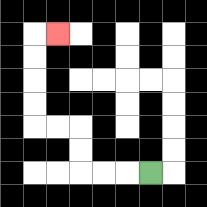{'start': '[6, 7]', 'end': '[2, 1]', 'path_directions': 'L,L,L,U,U,L,L,U,U,U,U,R', 'path_coordinates': '[[6, 7], [5, 7], [4, 7], [3, 7], [3, 6], [3, 5], [2, 5], [1, 5], [1, 4], [1, 3], [1, 2], [1, 1], [2, 1]]'}